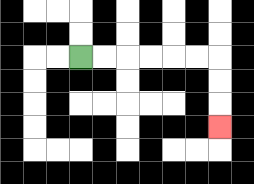{'start': '[3, 2]', 'end': '[9, 5]', 'path_directions': 'R,R,R,R,R,R,D,D,D', 'path_coordinates': '[[3, 2], [4, 2], [5, 2], [6, 2], [7, 2], [8, 2], [9, 2], [9, 3], [9, 4], [9, 5]]'}